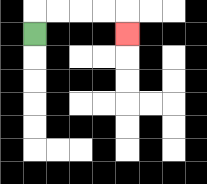{'start': '[1, 1]', 'end': '[5, 1]', 'path_directions': 'U,R,R,R,R,D', 'path_coordinates': '[[1, 1], [1, 0], [2, 0], [3, 0], [4, 0], [5, 0], [5, 1]]'}